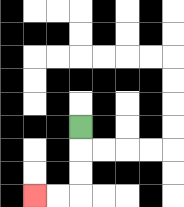{'start': '[3, 5]', 'end': '[1, 8]', 'path_directions': 'D,D,D,L,L', 'path_coordinates': '[[3, 5], [3, 6], [3, 7], [3, 8], [2, 8], [1, 8]]'}